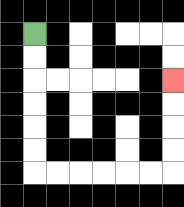{'start': '[1, 1]', 'end': '[7, 3]', 'path_directions': 'D,D,D,D,D,D,R,R,R,R,R,R,U,U,U,U', 'path_coordinates': '[[1, 1], [1, 2], [1, 3], [1, 4], [1, 5], [1, 6], [1, 7], [2, 7], [3, 7], [4, 7], [5, 7], [6, 7], [7, 7], [7, 6], [7, 5], [7, 4], [7, 3]]'}